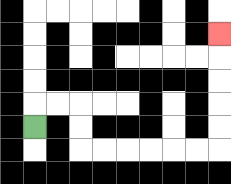{'start': '[1, 5]', 'end': '[9, 1]', 'path_directions': 'U,R,R,D,D,R,R,R,R,R,R,U,U,U,U,U', 'path_coordinates': '[[1, 5], [1, 4], [2, 4], [3, 4], [3, 5], [3, 6], [4, 6], [5, 6], [6, 6], [7, 6], [8, 6], [9, 6], [9, 5], [9, 4], [9, 3], [9, 2], [9, 1]]'}